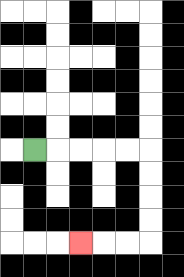{'start': '[1, 6]', 'end': '[3, 10]', 'path_directions': 'R,R,R,R,R,D,D,D,D,L,L,L', 'path_coordinates': '[[1, 6], [2, 6], [3, 6], [4, 6], [5, 6], [6, 6], [6, 7], [6, 8], [6, 9], [6, 10], [5, 10], [4, 10], [3, 10]]'}